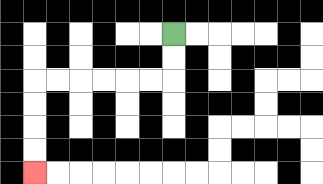{'start': '[7, 1]', 'end': '[1, 7]', 'path_directions': 'D,D,L,L,L,L,L,L,D,D,D,D', 'path_coordinates': '[[7, 1], [7, 2], [7, 3], [6, 3], [5, 3], [4, 3], [3, 3], [2, 3], [1, 3], [1, 4], [1, 5], [1, 6], [1, 7]]'}